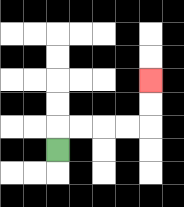{'start': '[2, 6]', 'end': '[6, 3]', 'path_directions': 'U,R,R,R,R,U,U', 'path_coordinates': '[[2, 6], [2, 5], [3, 5], [4, 5], [5, 5], [6, 5], [6, 4], [6, 3]]'}